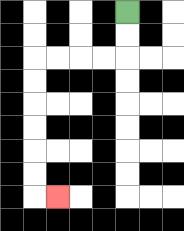{'start': '[5, 0]', 'end': '[2, 8]', 'path_directions': 'D,D,L,L,L,L,D,D,D,D,D,D,R', 'path_coordinates': '[[5, 0], [5, 1], [5, 2], [4, 2], [3, 2], [2, 2], [1, 2], [1, 3], [1, 4], [1, 5], [1, 6], [1, 7], [1, 8], [2, 8]]'}